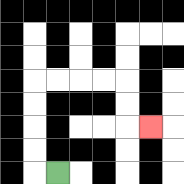{'start': '[2, 7]', 'end': '[6, 5]', 'path_directions': 'L,U,U,U,U,R,R,R,R,D,D,R', 'path_coordinates': '[[2, 7], [1, 7], [1, 6], [1, 5], [1, 4], [1, 3], [2, 3], [3, 3], [4, 3], [5, 3], [5, 4], [5, 5], [6, 5]]'}